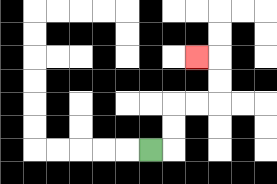{'start': '[6, 6]', 'end': '[8, 2]', 'path_directions': 'R,U,U,R,R,U,U,L', 'path_coordinates': '[[6, 6], [7, 6], [7, 5], [7, 4], [8, 4], [9, 4], [9, 3], [9, 2], [8, 2]]'}